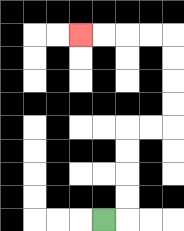{'start': '[4, 9]', 'end': '[3, 1]', 'path_directions': 'R,U,U,U,U,R,R,U,U,U,U,L,L,L,L', 'path_coordinates': '[[4, 9], [5, 9], [5, 8], [5, 7], [5, 6], [5, 5], [6, 5], [7, 5], [7, 4], [7, 3], [7, 2], [7, 1], [6, 1], [5, 1], [4, 1], [3, 1]]'}